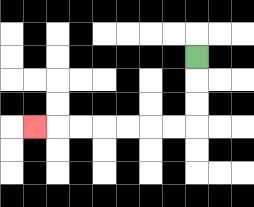{'start': '[8, 2]', 'end': '[1, 5]', 'path_directions': 'D,D,D,L,L,L,L,L,L,L', 'path_coordinates': '[[8, 2], [8, 3], [8, 4], [8, 5], [7, 5], [6, 5], [5, 5], [4, 5], [3, 5], [2, 5], [1, 5]]'}